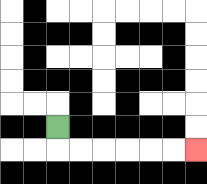{'start': '[2, 5]', 'end': '[8, 6]', 'path_directions': 'D,R,R,R,R,R,R', 'path_coordinates': '[[2, 5], [2, 6], [3, 6], [4, 6], [5, 6], [6, 6], [7, 6], [8, 6]]'}